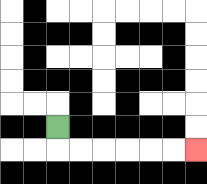{'start': '[2, 5]', 'end': '[8, 6]', 'path_directions': 'D,R,R,R,R,R,R', 'path_coordinates': '[[2, 5], [2, 6], [3, 6], [4, 6], [5, 6], [6, 6], [7, 6], [8, 6]]'}